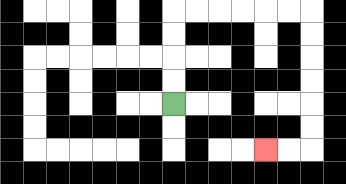{'start': '[7, 4]', 'end': '[11, 6]', 'path_directions': 'U,U,U,U,R,R,R,R,R,R,D,D,D,D,D,D,L,L', 'path_coordinates': '[[7, 4], [7, 3], [7, 2], [7, 1], [7, 0], [8, 0], [9, 0], [10, 0], [11, 0], [12, 0], [13, 0], [13, 1], [13, 2], [13, 3], [13, 4], [13, 5], [13, 6], [12, 6], [11, 6]]'}